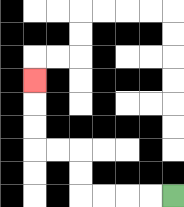{'start': '[7, 8]', 'end': '[1, 3]', 'path_directions': 'L,L,L,L,U,U,L,L,U,U,U', 'path_coordinates': '[[7, 8], [6, 8], [5, 8], [4, 8], [3, 8], [3, 7], [3, 6], [2, 6], [1, 6], [1, 5], [1, 4], [1, 3]]'}